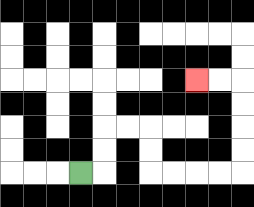{'start': '[3, 7]', 'end': '[8, 3]', 'path_directions': 'R,U,U,R,R,D,D,R,R,R,R,U,U,U,U,L,L', 'path_coordinates': '[[3, 7], [4, 7], [4, 6], [4, 5], [5, 5], [6, 5], [6, 6], [6, 7], [7, 7], [8, 7], [9, 7], [10, 7], [10, 6], [10, 5], [10, 4], [10, 3], [9, 3], [8, 3]]'}